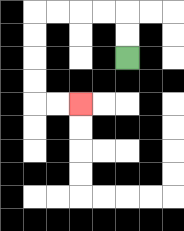{'start': '[5, 2]', 'end': '[3, 4]', 'path_directions': 'U,U,L,L,L,L,D,D,D,D,R,R', 'path_coordinates': '[[5, 2], [5, 1], [5, 0], [4, 0], [3, 0], [2, 0], [1, 0], [1, 1], [1, 2], [1, 3], [1, 4], [2, 4], [3, 4]]'}